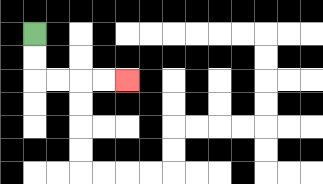{'start': '[1, 1]', 'end': '[5, 3]', 'path_directions': 'D,D,R,R,R,R', 'path_coordinates': '[[1, 1], [1, 2], [1, 3], [2, 3], [3, 3], [4, 3], [5, 3]]'}